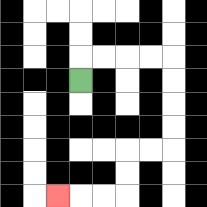{'start': '[3, 3]', 'end': '[2, 8]', 'path_directions': 'U,R,R,R,R,D,D,D,D,L,L,D,D,L,L,L', 'path_coordinates': '[[3, 3], [3, 2], [4, 2], [5, 2], [6, 2], [7, 2], [7, 3], [7, 4], [7, 5], [7, 6], [6, 6], [5, 6], [5, 7], [5, 8], [4, 8], [3, 8], [2, 8]]'}